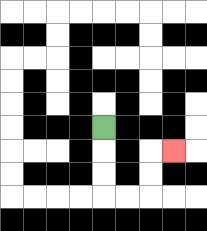{'start': '[4, 5]', 'end': '[7, 6]', 'path_directions': 'D,D,D,R,R,U,U,R', 'path_coordinates': '[[4, 5], [4, 6], [4, 7], [4, 8], [5, 8], [6, 8], [6, 7], [6, 6], [7, 6]]'}